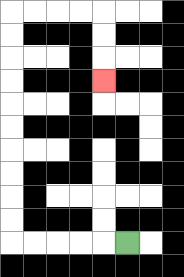{'start': '[5, 10]', 'end': '[4, 3]', 'path_directions': 'L,L,L,L,L,U,U,U,U,U,U,U,U,U,U,R,R,R,R,D,D,D', 'path_coordinates': '[[5, 10], [4, 10], [3, 10], [2, 10], [1, 10], [0, 10], [0, 9], [0, 8], [0, 7], [0, 6], [0, 5], [0, 4], [0, 3], [0, 2], [0, 1], [0, 0], [1, 0], [2, 0], [3, 0], [4, 0], [4, 1], [4, 2], [4, 3]]'}